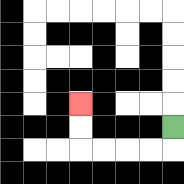{'start': '[7, 5]', 'end': '[3, 4]', 'path_directions': 'D,L,L,L,L,U,U', 'path_coordinates': '[[7, 5], [7, 6], [6, 6], [5, 6], [4, 6], [3, 6], [3, 5], [3, 4]]'}